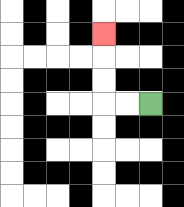{'start': '[6, 4]', 'end': '[4, 1]', 'path_directions': 'L,L,U,U,U', 'path_coordinates': '[[6, 4], [5, 4], [4, 4], [4, 3], [4, 2], [4, 1]]'}